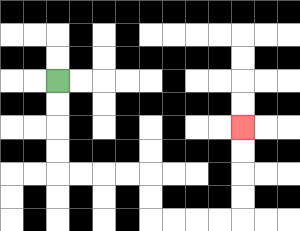{'start': '[2, 3]', 'end': '[10, 5]', 'path_directions': 'D,D,D,D,R,R,R,R,D,D,R,R,R,R,U,U,U,U', 'path_coordinates': '[[2, 3], [2, 4], [2, 5], [2, 6], [2, 7], [3, 7], [4, 7], [5, 7], [6, 7], [6, 8], [6, 9], [7, 9], [8, 9], [9, 9], [10, 9], [10, 8], [10, 7], [10, 6], [10, 5]]'}